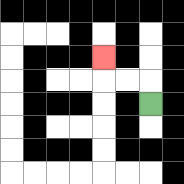{'start': '[6, 4]', 'end': '[4, 2]', 'path_directions': 'U,L,L,U', 'path_coordinates': '[[6, 4], [6, 3], [5, 3], [4, 3], [4, 2]]'}